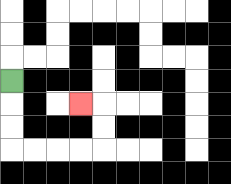{'start': '[0, 3]', 'end': '[3, 4]', 'path_directions': 'D,D,D,R,R,R,R,U,U,L', 'path_coordinates': '[[0, 3], [0, 4], [0, 5], [0, 6], [1, 6], [2, 6], [3, 6], [4, 6], [4, 5], [4, 4], [3, 4]]'}